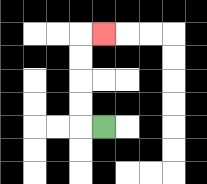{'start': '[4, 5]', 'end': '[4, 1]', 'path_directions': 'L,U,U,U,U,R', 'path_coordinates': '[[4, 5], [3, 5], [3, 4], [3, 3], [3, 2], [3, 1], [4, 1]]'}